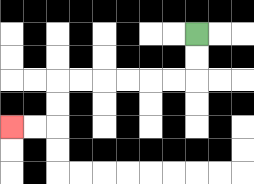{'start': '[8, 1]', 'end': '[0, 5]', 'path_directions': 'D,D,L,L,L,L,L,L,D,D,L,L', 'path_coordinates': '[[8, 1], [8, 2], [8, 3], [7, 3], [6, 3], [5, 3], [4, 3], [3, 3], [2, 3], [2, 4], [2, 5], [1, 5], [0, 5]]'}